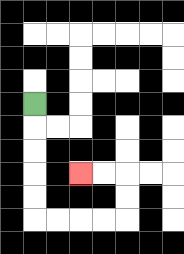{'start': '[1, 4]', 'end': '[3, 7]', 'path_directions': 'D,D,D,D,D,R,R,R,R,U,U,L,L', 'path_coordinates': '[[1, 4], [1, 5], [1, 6], [1, 7], [1, 8], [1, 9], [2, 9], [3, 9], [4, 9], [5, 9], [5, 8], [5, 7], [4, 7], [3, 7]]'}